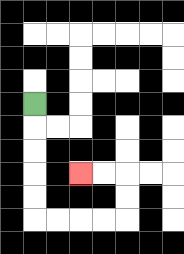{'start': '[1, 4]', 'end': '[3, 7]', 'path_directions': 'D,D,D,D,D,R,R,R,R,U,U,L,L', 'path_coordinates': '[[1, 4], [1, 5], [1, 6], [1, 7], [1, 8], [1, 9], [2, 9], [3, 9], [4, 9], [5, 9], [5, 8], [5, 7], [4, 7], [3, 7]]'}